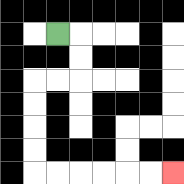{'start': '[2, 1]', 'end': '[7, 7]', 'path_directions': 'R,D,D,L,L,D,D,D,D,R,R,R,R,R,R', 'path_coordinates': '[[2, 1], [3, 1], [3, 2], [3, 3], [2, 3], [1, 3], [1, 4], [1, 5], [1, 6], [1, 7], [2, 7], [3, 7], [4, 7], [5, 7], [6, 7], [7, 7]]'}